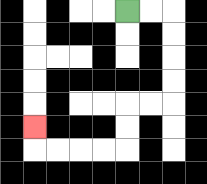{'start': '[5, 0]', 'end': '[1, 5]', 'path_directions': 'R,R,D,D,D,D,L,L,D,D,L,L,L,L,U', 'path_coordinates': '[[5, 0], [6, 0], [7, 0], [7, 1], [7, 2], [7, 3], [7, 4], [6, 4], [5, 4], [5, 5], [5, 6], [4, 6], [3, 6], [2, 6], [1, 6], [1, 5]]'}